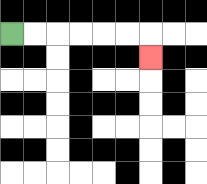{'start': '[0, 1]', 'end': '[6, 2]', 'path_directions': 'R,R,R,R,R,R,D', 'path_coordinates': '[[0, 1], [1, 1], [2, 1], [3, 1], [4, 1], [5, 1], [6, 1], [6, 2]]'}